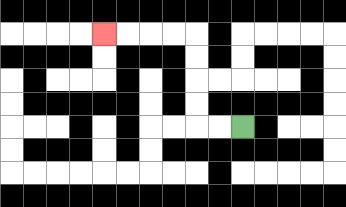{'start': '[10, 5]', 'end': '[4, 1]', 'path_directions': 'L,L,U,U,U,U,L,L,L,L', 'path_coordinates': '[[10, 5], [9, 5], [8, 5], [8, 4], [8, 3], [8, 2], [8, 1], [7, 1], [6, 1], [5, 1], [4, 1]]'}